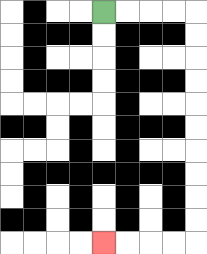{'start': '[4, 0]', 'end': '[4, 10]', 'path_directions': 'R,R,R,R,D,D,D,D,D,D,D,D,D,D,L,L,L,L', 'path_coordinates': '[[4, 0], [5, 0], [6, 0], [7, 0], [8, 0], [8, 1], [8, 2], [8, 3], [8, 4], [8, 5], [8, 6], [8, 7], [8, 8], [8, 9], [8, 10], [7, 10], [6, 10], [5, 10], [4, 10]]'}